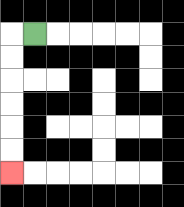{'start': '[1, 1]', 'end': '[0, 7]', 'path_directions': 'L,D,D,D,D,D,D', 'path_coordinates': '[[1, 1], [0, 1], [0, 2], [0, 3], [0, 4], [0, 5], [0, 6], [0, 7]]'}